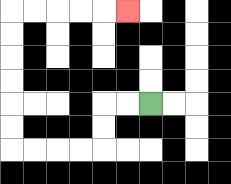{'start': '[6, 4]', 'end': '[5, 0]', 'path_directions': 'L,L,D,D,L,L,L,L,U,U,U,U,U,U,R,R,R,R,R', 'path_coordinates': '[[6, 4], [5, 4], [4, 4], [4, 5], [4, 6], [3, 6], [2, 6], [1, 6], [0, 6], [0, 5], [0, 4], [0, 3], [0, 2], [0, 1], [0, 0], [1, 0], [2, 0], [3, 0], [4, 0], [5, 0]]'}